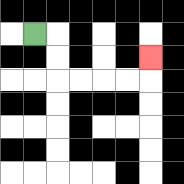{'start': '[1, 1]', 'end': '[6, 2]', 'path_directions': 'R,D,D,R,R,R,R,U', 'path_coordinates': '[[1, 1], [2, 1], [2, 2], [2, 3], [3, 3], [4, 3], [5, 3], [6, 3], [6, 2]]'}